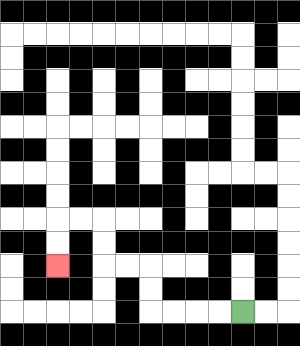{'start': '[10, 13]', 'end': '[2, 11]', 'path_directions': 'L,L,L,L,U,U,L,L,U,U,L,L,D,D', 'path_coordinates': '[[10, 13], [9, 13], [8, 13], [7, 13], [6, 13], [6, 12], [6, 11], [5, 11], [4, 11], [4, 10], [4, 9], [3, 9], [2, 9], [2, 10], [2, 11]]'}